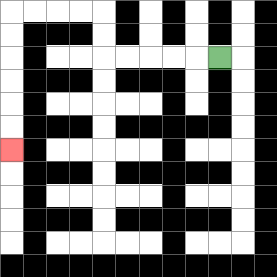{'start': '[9, 2]', 'end': '[0, 6]', 'path_directions': 'L,L,L,L,L,U,U,L,L,L,L,D,D,D,D,D,D', 'path_coordinates': '[[9, 2], [8, 2], [7, 2], [6, 2], [5, 2], [4, 2], [4, 1], [4, 0], [3, 0], [2, 0], [1, 0], [0, 0], [0, 1], [0, 2], [0, 3], [0, 4], [0, 5], [0, 6]]'}